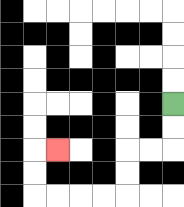{'start': '[7, 4]', 'end': '[2, 6]', 'path_directions': 'D,D,L,L,D,D,L,L,L,L,U,U,R', 'path_coordinates': '[[7, 4], [7, 5], [7, 6], [6, 6], [5, 6], [5, 7], [5, 8], [4, 8], [3, 8], [2, 8], [1, 8], [1, 7], [1, 6], [2, 6]]'}